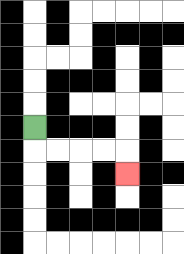{'start': '[1, 5]', 'end': '[5, 7]', 'path_directions': 'D,R,R,R,R,D', 'path_coordinates': '[[1, 5], [1, 6], [2, 6], [3, 6], [4, 6], [5, 6], [5, 7]]'}